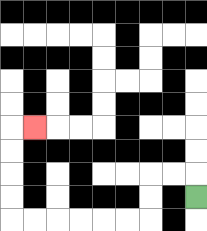{'start': '[8, 8]', 'end': '[1, 5]', 'path_directions': 'U,L,L,D,D,L,L,L,L,L,L,U,U,U,U,R', 'path_coordinates': '[[8, 8], [8, 7], [7, 7], [6, 7], [6, 8], [6, 9], [5, 9], [4, 9], [3, 9], [2, 9], [1, 9], [0, 9], [0, 8], [0, 7], [0, 6], [0, 5], [1, 5]]'}